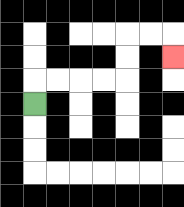{'start': '[1, 4]', 'end': '[7, 2]', 'path_directions': 'U,R,R,R,R,U,U,R,R,D', 'path_coordinates': '[[1, 4], [1, 3], [2, 3], [3, 3], [4, 3], [5, 3], [5, 2], [5, 1], [6, 1], [7, 1], [7, 2]]'}